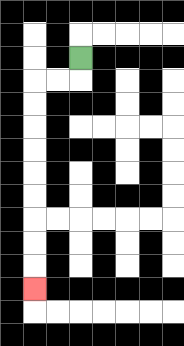{'start': '[3, 2]', 'end': '[1, 12]', 'path_directions': 'D,L,L,D,D,D,D,D,D,D,D,D', 'path_coordinates': '[[3, 2], [3, 3], [2, 3], [1, 3], [1, 4], [1, 5], [1, 6], [1, 7], [1, 8], [1, 9], [1, 10], [1, 11], [1, 12]]'}